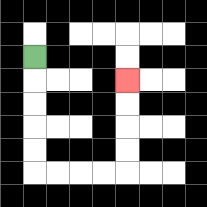{'start': '[1, 2]', 'end': '[5, 3]', 'path_directions': 'D,D,D,D,D,R,R,R,R,U,U,U,U', 'path_coordinates': '[[1, 2], [1, 3], [1, 4], [1, 5], [1, 6], [1, 7], [2, 7], [3, 7], [4, 7], [5, 7], [5, 6], [5, 5], [5, 4], [5, 3]]'}